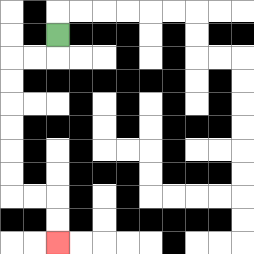{'start': '[2, 1]', 'end': '[2, 10]', 'path_directions': 'D,L,L,D,D,D,D,D,D,R,R,D,D', 'path_coordinates': '[[2, 1], [2, 2], [1, 2], [0, 2], [0, 3], [0, 4], [0, 5], [0, 6], [0, 7], [0, 8], [1, 8], [2, 8], [2, 9], [2, 10]]'}